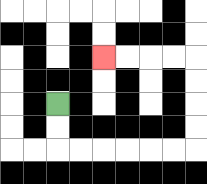{'start': '[2, 4]', 'end': '[4, 2]', 'path_directions': 'D,D,R,R,R,R,R,R,U,U,U,U,L,L,L,L', 'path_coordinates': '[[2, 4], [2, 5], [2, 6], [3, 6], [4, 6], [5, 6], [6, 6], [7, 6], [8, 6], [8, 5], [8, 4], [8, 3], [8, 2], [7, 2], [6, 2], [5, 2], [4, 2]]'}